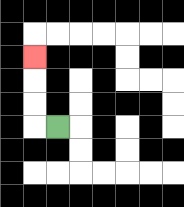{'start': '[2, 5]', 'end': '[1, 2]', 'path_directions': 'L,U,U,U', 'path_coordinates': '[[2, 5], [1, 5], [1, 4], [1, 3], [1, 2]]'}